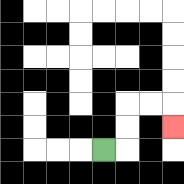{'start': '[4, 6]', 'end': '[7, 5]', 'path_directions': 'R,U,U,R,R,D', 'path_coordinates': '[[4, 6], [5, 6], [5, 5], [5, 4], [6, 4], [7, 4], [7, 5]]'}